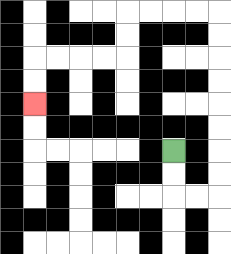{'start': '[7, 6]', 'end': '[1, 4]', 'path_directions': 'D,D,R,R,U,U,U,U,U,U,U,U,L,L,L,L,D,D,L,L,L,L,D,D', 'path_coordinates': '[[7, 6], [7, 7], [7, 8], [8, 8], [9, 8], [9, 7], [9, 6], [9, 5], [9, 4], [9, 3], [9, 2], [9, 1], [9, 0], [8, 0], [7, 0], [6, 0], [5, 0], [5, 1], [5, 2], [4, 2], [3, 2], [2, 2], [1, 2], [1, 3], [1, 4]]'}